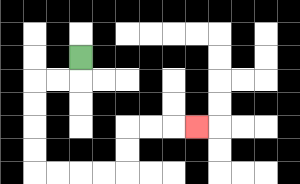{'start': '[3, 2]', 'end': '[8, 5]', 'path_directions': 'D,L,L,D,D,D,D,R,R,R,R,U,U,R,R,R', 'path_coordinates': '[[3, 2], [3, 3], [2, 3], [1, 3], [1, 4], [1, 5], [1, 6], [1, 7], [2, 7], [3, 7], [4, 7], [5, 7], [5, 6], [5, 5], [6, 5], [7, 5], [8, 5]]'}